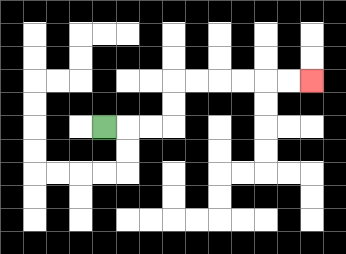{'start': '[4, 5]', 'end': '[13, 3]', 'path_directions': 'R,R,R,U,U,R,R,R,R,R,R', 'path_coordinates': '[[4, 5], [5, 5], [6, 5], [7, 5], [7, 4], [7, 3], [8, 3], [9, 3], [10, 3], [11, 3], [12, 3], [13, 3]]'}